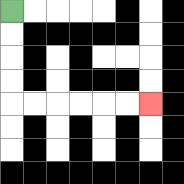{'start': '[0, 0]', 'end': '[6, 4]', 'path_directions': 'D,D,D,D,R,R,R,R,R,R', 'path_coordinates': '[[0, 0], [0, 1], [0, 2], [0, 3], [0, 4], [1, 4], [2, 4], [3, 4], [4, 4], [5, 4], [6, 4]]'}